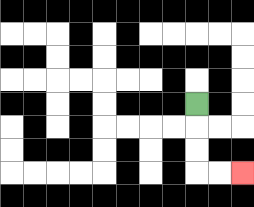{'start': '[8, 4]', 'end': '[10, 7]', 'path_directions': 'D,D,D,R,R', 'path_coordinates': '[[8, 4], [8, 5], [8, 6], [8, 7], [9, 7], [10, 7]]'}